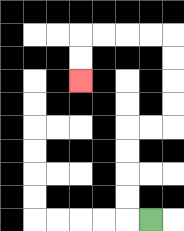{'start': '[6, 9]', 'end': '[3, 3]', 'path_directions': 'L,U,U,U,U,R,R,U,U,U,U,L,L,L,L,D,D', 'path_coordinates': '[[6, 9], [5, 9], [5, 8], [5, 7], [5, 6], [5, 5], [6, 5], [7, 5], [7, 4], [7, 3], [7, 2], [7, 1], [6, 1], [5, 1], [4, 1], [3, 1], [3, 2], [3, 3]]'}